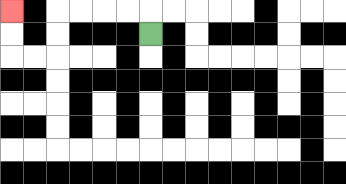{'start': '[6, 1]', 'end': '[0, 0]', 'path_directions': 'U,L,L,L,L,D,D,L,L,U,U', 'path_coordinates': '[[6, 1], [6, 0], [5, 0], [4, 0], [3, 0], [2, 0], [2, 1], [2, 2], [1, 2], [0, 2], [0, 1], [0, 0]]'}